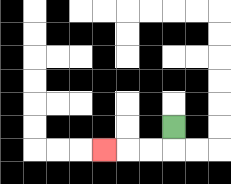{'start': '[7, 5]', 'end': '[4, 6]', 'path_directions': 'D,L,L,L', 'path_coordinates': '[[7, 5], [7, 6], [6, 6], [5, 6], [4, 6]]'}